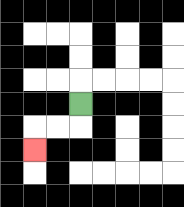{'start': '[3, 4]', 'end': '[1, 6]', 'path_directions': 'D,L,L,D', 'path_coordinates': '[[3, 4], [3, 5], [2, 5], [1, 5], [1, 6]]'}